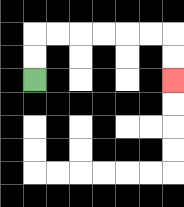{'start': '[1, 3]', 'end': '[7, 3]', 'path_directions': 'U,U,R,R,R,R,R,R,D,D', 'path_coordinates': '[[1, 3], [1, 2], [1, 1], [2, 1], [3, 1], [4, 1], [5, 1], [6, 1], [7, 1], [7, 2], [7, 3]]'}